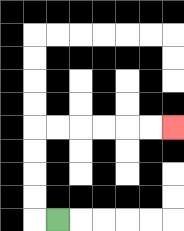{'start': '[2, 9]', 'end': '[7, 5]', 'path_directions': 'L,U,U,U,U,R,R,R,R,R,R', 'path_coordinates': '[[2, 9], [1, 9], [1, 8], [1, 7], [1, 6], [1, 5], [2, 5], [3, 5], [4, 5], [5, 5], [6, 5], [7, 5]]'}